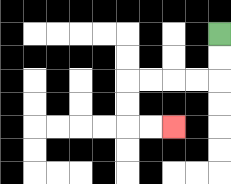{'start': '[9, 1]', 'end': '[7, 5]', 'path_directions': 'D,D,L,L,L,L,D,D,R,R', 'path_coordinates': '[[9, 1], [9, 2], [9, 3], [8, 3], [7, 3], [6, 3], [5, 3], [5, 4], [5, 5], [6, 5], [7, 5]]'}